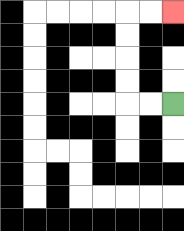{'start': '[7, 4]', 'end': '[7, 0]', 'path_directions': 'L,L,U,U,U,U,R,R', 'path_coordinates': '[[7, 4], [6, 4], [5, 4], [5, 3], [5, 2], [5, 1], [5, 0], [6, 0], [7, 0]]'}